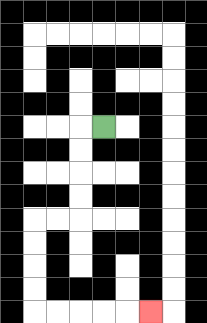{'start': '[4, 5]', 'end': '[6, 13]', 'path_directions': 'L,D,D,D,D,L,L,D,D,D,D,R,R,R,R,R', 'path_coordinates': '[[4, 5], [3, 5], [3, 6], [3, 7], [3, 8], [3, 9], [2, 9], [1, 9], [1, 10], [1, 11], [1, 12], [1, 13], [2, 13], [3, 13], [4, 13], [5, 13], [6, 13]]'}